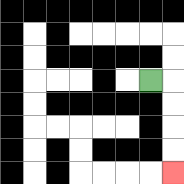{'start': '[6, 3]', 'end': '[7, 7]', 'path_directions': 'R,D,D,D,D', 'path_coordinates': '[[6, 3], [7, 3], [7, 4], [7, 5], [7, 6], [7, 7]]'}